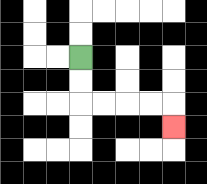{'start': '[3, 2]', 'end': '[7, 5]', 'path_directions': 'D,D,R,R,R,R,D', 'path_coordinates': '[[3, 2], [3, 3], [3, 4], [4, 4], [5, 4], [6, 4], [7, 4], [7, 5]]'}